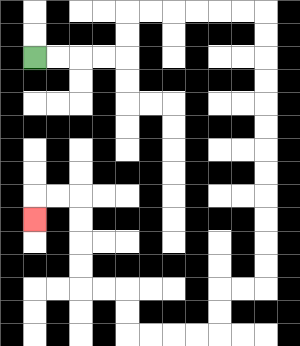{'start': '[1, 2]', 'end': '[1, 9]', 'path_directions': 'R,R,R,R,U,U,R,R,R,R,R,R,D,D,D,D,D,D,D,D,D,D,D,D,L,L,D,D,L,L,L,L,U,U,L,L,U,U,U,U,L,L,D', 'path_coordinates': '[[1, 2], [2, 2], [3, 2], [4, 2], [5, 2], [5, 1], [5, 0], [6, 0], [7, 0], [8, 0], [9, 0], [10, 0], [11, 0], [11, 1], [11, 2], [11, 3], [11, 4], [11, 5], [11, 6], [11, 7], [11, 8], [11, 9], [11, 10], [11, 11], [11, 12], [10, 12], [9, 12], [9, 13], [9, 14], [8, 14], [7, 14], [6, 14], [5, 14], [5, 13], [5, 12], [4, 12], [3, 12], [3, 11], [3, 10], [3, 9], [3, 8], [2, 8], [1, 8], [1, 9]]'}